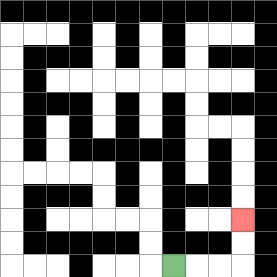{'start': '[7, 11]', 'end': '[10, 9]', 'path_directions': 'R,R,R,U,U', 'path_coordinates': '[[7, 11], [8, 11], [9, 11], [10, 11], [10, 10], [10, 9]]'}